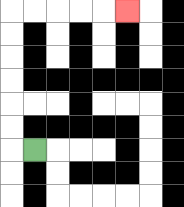{'start': '[1, 6]', 'end': '[5, 0]', 'path_directions': 'L,U,U,U,U,U,U,R,R,R,R,R', 'path_coordinates': '[[1, 6], [0, 6], [0, 5], [0, 4], [0, 3], [0, 2], [0, 1], [0, 0], [1, 0], [2, 0], [3, 0], [4, 0], [5, 0]]'}